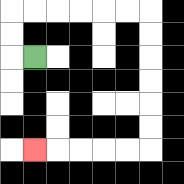{'start': '[1, 2]', 'end': '[1, 6]', 'path_directions': 'L,U,U,R,R,R,R,R,R,D,D,D,D,D,D,L,L,L,L,L', 'path_coordinates': '[[1, 2], [0, 2], [0, 1], [0, 0], [1, 0], [2, 0], [3, 0], [4, 0], [5, 0], [6, 0], [6, 1], [6, 2], [6, 3], [6, 4], [6, 5], [6, 6], [5, 6], [4, 6], [3, 6], [2, 6], [1, 6]]'}